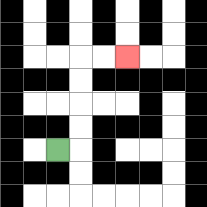{'start': '[2, 6]', 'end': '[5, 2]', 'path_directions': 'R,U,U,U,U,R,R', 'path_coordinates': '[[2, 6], [3, 6], [3, 5], [3, 4], [3, 3], [3, 2], [4, 2], [5, 2]]'}